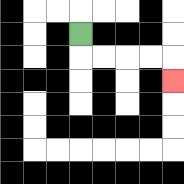{'start': '[3, 1]', 'end': '[7, 3]', 'path_directions': 'D,R,R,R,R,D', 'path_coordinates': '[[3, 1], [3, 2], [4, 2], [5, 2], [6, 2], [7, 2], [7, 3]]'}